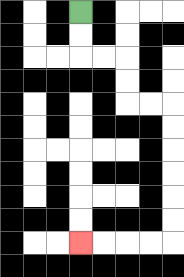{'start': '[3, 0]', 'end': '[3, 10]', 'path_directions': 'D,D,R,R,D,D,R,R,D,D,D,D,D,D,L,L,L,L', 'path_coordinates': '[[3, 0], [3, 1], [3, 2], [4, 2], [5, 2], [5, 3], [5, 4], [6, 4], [7, 4], [7, 5], [7, 6], [7, 7], [7, 8], [7, 9], [7, 10], [6, 10], [5, 10], [4, 10], [3, 10]]'}